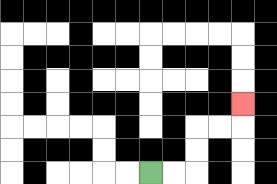{'start': '[6, 7]', 'end': '[10, 4]', 'path_directions': 'R,R,U,U,R,R,U', 'path_coordinates': '[[6, 7], [7, 7], [8, 7], [8, 6], [8, 5], [9, 5], [10, 5], [10, 4]]'}